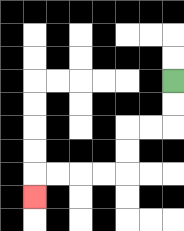{'start': '[7, 3]', 'end': '[1, 8]', 'path_directions': 'D,D,L,L,D,D,L,L,L,L,D', 'path_coordinates': '[[7, 3], [7, 4], [7, 5], [6, 5], [5, 5], [5, 6], [5, 7], [4, 7], [3, 7], [2, 7], [1, 7], [1, 8]]'}